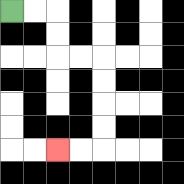{'start': '[0, 0]', 'end': '[2, 6]', 'path_directions': 'R,R,D,D,R,R,D,D,D,D,L,L', 'path_coordinates': '[[0, 0], [1, 0], [2, 0], [2, 1], [2, 2], [3, 2], [4, 2], [4, 3], [4, 4], [4, 5], [4, 6], [3, 6], [2, 6]]'}